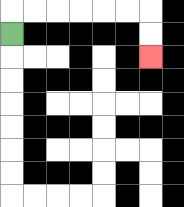{'start': '[0, 1]', 'end': '[6, 2]', 'path_directions': 'U,R,R,R,R,R,R,D,D', 'path_coordinates': '[[0, 1], [0, 0], [1, 0], [2, 0], [3, 0], [4, 0], [5, 0], [6, 0], [6, 1], [6, 2]]'}